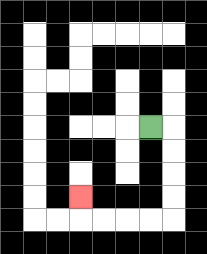{'start': '[6, 5]', 'end': '[3, 8]', 'path_directions': 'R,D,D,D,D,L,L,L,L,U', 'path_coordinates': '[[6, 5], [7, 5], [7, 6], [7, 7], [7, 8], [7, 9], [6, 9], [5, 9], [4, 9], [3, 9], [3, 8]]'}